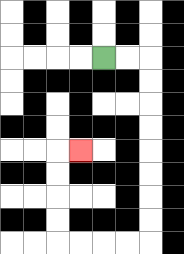{'start': '[4, 2]', 'end': '[3, 6]', 'path_directions': 'R,R,D,D,D,D,D,D,D,D,L,L,L,L,U,U,U,U,R', 'path_coordinates': '[[4, 2], [5, 2], [6, 2], [6, 3], [6, 4], [6, 5], [6, 6], [6, 7], [6, 8], [6, 9], [6, 10], [5, 10], [4, 10], [3, 10], [2, 10], [2, 9], [2, 8], [2, 7], [2, 6], [3, 6]]'}